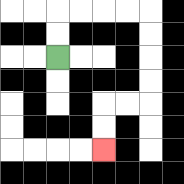{'start': '[2, 2]', 'end': '[4, 6]', 'path_directions': 'U,U,R,R,R,R,D,D,D,D,L,L,D,D', 'path_coordinates': '[[2, 2], [2, 1], [2, 0], [3, 0], [4, 0], [5, 0], [6, 0], [6, 1], [6, 2], [6, 3], [6, 4], [5, 4], [4, 4], [4, 5], [4, 6]]'}